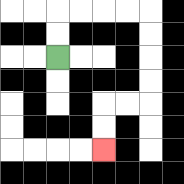{'start': '[2, 2]', 'end': '[4, 6]', 'path_directions': 'U,U,R,R,R,R,D,D,D,D,L,L,D,D', 'path_coordinates': '[[2, 2], [2, 1], [2, 0], [3, 0], [4, 0], [5, 0], [6, 0], [6, 1], [6, 2], [6, 3], [6, 4], [5, 4], [4, 4], [4, 5], [4, 6]]'}